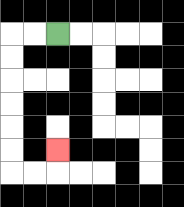{'start': '[2, 1]', 'end': '[2, 6]', 'path_directions': 'L,L,D,D,D,D,D,D,R,R,U', 'path_coordinates': '[[2, 1], [1, 1], [0, 1], [0, 2], [0, 3], [0, 4], [0, 5], [0, 6], [0, 7], [1, 7], [2, 7], [2, 6]]'}